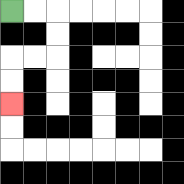{'start': '[0, 0]', 'end': '[0, 4]', 'path_directions': 'R,R,D,D,L,L,D,D', 'path_coordinates': '[[0, 0], [1, 0], [2, 0], [2, 1], [2, 2], [1, 2], [0, 2], [0, 3], [0, 4]]'}